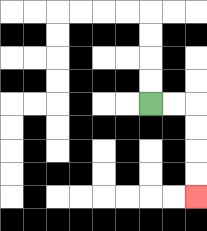{'start': '[6, 4]', 'end': '[8, 8]', 'path_directions': 'R,R,D,D,D,D', 'path_coordinates': '[[6, 4], [7, 4], [8, 4], [8, 5], [8, 6], [8, 7], [8, 8]]'}